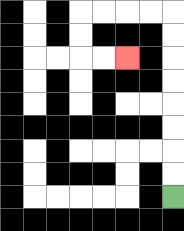{'start': '[7, 8]', 'end': '[5, 2]', 'path_directions': 'U,U,U,U,U,U,U,U,L,L,L,L,D,D,R,R', 'path_coordinates': '[[7, 8], [7, 7], [7, 6], [7, 5], [7, 4], [7, 3], [7, 2], [7, 1], [7, 0], [6, 0], [5, 0], [4, 0], [3, 0], [3, 1], [3, 2], [4, 2], [5, 2]]'}